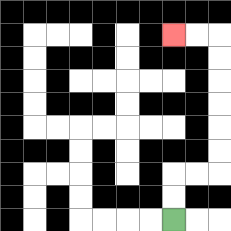{'start': '[7, 9]', 'end': '[7, 1]', 'path_directions': 'U,U,R,R,U,U,U,U,U,U,L,L', 'path_coordinates': '[[7, 9], [7, 8], [7, 7], [8, 7], [9, 7], [9, 6], [9, 5], [9, 4], [9, 3], [9, 2], [9, 1], [8, 1], [7, 1]]'}